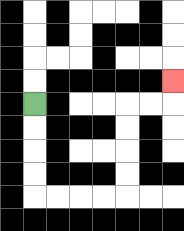{'start': '[1, 4]', 'end': '[7, 3]', 'path_directions': 'D,D,D,D,R,R,R,R,U,U,U,U,R,R,U', 'path_coordinates': '[[1, 4], [1, 5], [1, 6], [1, 7], [1, 8], [2, 8], [3, 8], [4, 8], [5, 8], [5, 7], [5, 6], [5, 5], [5, 4], [6, 4], [7, 4], [7, 3]]'}